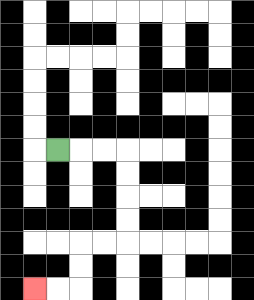{'start': '[2, 6]', 'end': '[1, 12]', 'path_directions': 'R,R,R,D,D,D,D,L,L,D,D,L,L', 'path_coordinates': '[[2, 6], [3, 6], [4, 6], [5, 6], [5, 7], [5, 8], [5, 9], [5, 10], [4, 10], [3, 10], [3, 11], [3, 12], [2, 12], [1, 12]]'}